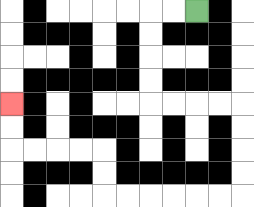{'start': '[8, 0]', 'end': '[0, 4]', 'path_directions': 'L,L,D,D,D,D,R,R,R,R,D,D,D,D,L,L,L,L,L,L,U,U,L,L,L,L,U,U', 'path_coordinates': '[[8, 0], [7, 0], [6, 0], [6, 1], [6, 2], [6, 3], [6, 4], [7, 4], [8, 4], [9, 4], [10, 4], [10, 5], [10, 6], [10, 7], [10, 8], [9, 8], [8, 8], [7, 8], [6, 8], [5, 8], [4, 8], [4, 7], [4, 6], [3, 6], [2, 6], [1, 6], [0, 6], [0, 5], [0, 4]]'}